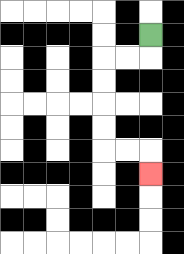{'start': '[6, 1]', 'end': '[6, 7]', 'path_directions': 'D,L,L,D,D,D,D,R,R,D', 'path_coordinates': '[[6, 1], [6, 2], [5, 2], [4, 2], [4, 3], [4, 4], [4, 5], [4, 6], [5, 6], [6, 6], [6, 7]]'}